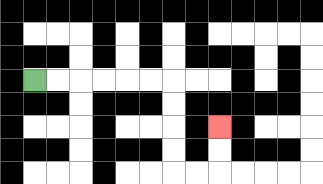{'start': '[1, 3]', 'end': '[9, 5]', 'path_directions': 'R,R,R,R,R,R,D,D,D,D,R,R,U,U', 'path_coordinates': '[[1, 3], [2, 3], [3, 3], [4, 3], [5, 3], [6, 3], [7, 3], [7, 4], [7, 5], [7, 6], [7, 7], [8, 7], [9, 7], [9, 6], [9, 5]]'}